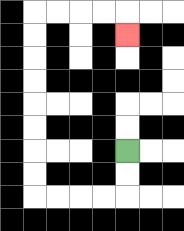{'start': '[5, 6]', 'end': '[5, 1]', 'path_directions': 'D,D,L,L,L,L,U,U,U,U,U,U,U,U,R,R,R,R,D', 'path_coordinates': '[[5, 6], [5, 7], [5, 8], [4, 8], [3, 8], [2, 8], [1, 8], [1, 7], [1, 6], [1, 5], [1, 4], [1, 3], [1, 2], [1, 1], [1, 0], [2, 0], [3, 0], [4, 0], [5, 0], [5, 1]]'}